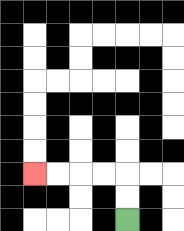{'start': '[5, 9]', 'end': '[1, 7]', 'path_directions': 'U,U,L,L,L,L', 'path_coordinates': '[[5, 9], [5, 8], [5, 7], [4, 7], [3, 7], [2, 7], [1, 7]]'}